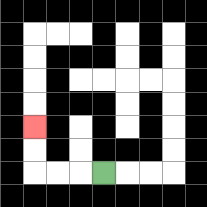{'start': '[4, 7]', 'end': '[1, 5]', 'path_directions': 'L,L,L,U,U', 'path_coordinates': '[[4, 7], [3, 7], [2, 7], [1, 7], [1, 6], [1, 5]]'}